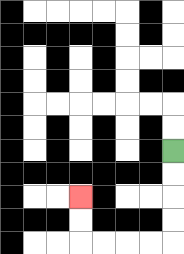{'start': '[7, 6]', 'end': '[3, 8]', 'path_directions': 'D,D,D,D,L,L,L,L,U,U', 'path_coordinates': '[[7, 6], [7, 7], [7, 8], [7, 9], [7, 10], [6, 10], [5, 10], [4, 10], [3, 10], [3, 9], [3, 8]]'}